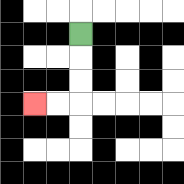{'start': '[3, 1]', 'end': '[1, 4]', 'path_directions': 'D,D,D,L,L', 'path_coordinates': '[[3, 1], [3, 2], [3, 3], [3, 4], [2, 4], [1, 4]]'}